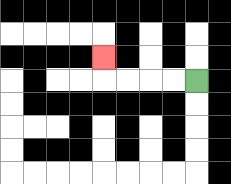{'start': '[8, 3]', 'end': '[4, 2]', 'path_directions': 'L,L,L,L,U', 'path_coordinates': '[[8, 3], [7, 3], [6, 3], [5, 3], [4, 3], [4, 2]]'}